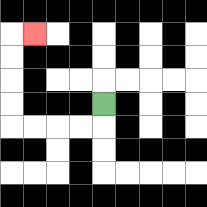{'start': '[4, 4]', 'end': '[1, 1]', 'path_directions': 'D,L,L,L,L,U,U,U,U,R', 'path_coordinates': '[[4, 4], [4, 5], [3, 5], [2, 5], [1, 5], [0, 5], [0, 4], [0, 3], [0, 2], [0, 1], [1, 1]]'}